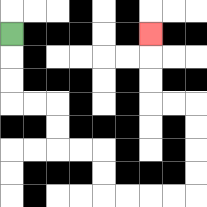{'start': '[0, 1]', 'end': '[6, 1]', 'path_directions': 'D,D,D,R,R,D,D,R,R,D,D,R,R,R,R,U,U,U,U,L,L,U,U,U', 'path_coordinates': '[[0, 1], [0, 2], [0, 3], [0, 4], [1, 4], [2, 4], [2, 5], [2, 6], [3, 6], [4, 6], [4, 7], [4, 8], [5, 8], [6, 8], [7, 8], [8, 8], [8, 7], [8, 6], [8, 5], [8, 4], [7, 4], [6, 4], [6, 3], [6, 2], [6, 1]]'}